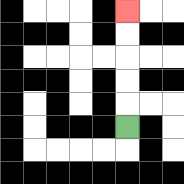{'start': '[5, 5]', 'end': '[5, 0]', 'path_directions': 'U,U,U,U,U', 'path_coordinates': '[[5, 5], [5, 4], [5, 3], [5, 2], [5, 1], [5, 0]]'}